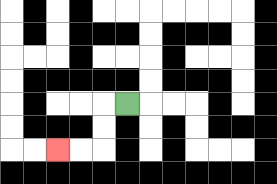{'start': '[5, 4]', 'end': '[2, 6]', 'path_directions': 'L,D,D,L,L', 'path_coordinates': '[[5, 4], [4, 4], [4, 5], [4, 6], [3, 6], [2, 6]]'}